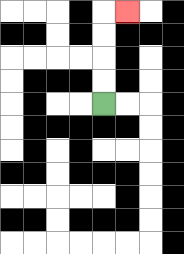{'start': '[4, 4]', 'end': '[5, 0]', 'path_directions': 'U,U,U,U,R', 'path_coordinates': '[[4, 4], [4, 3], [4, 2], [4, 1], [4, 0], [5, 0]]'}